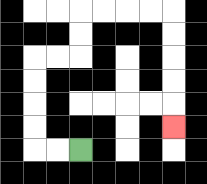{'start': '[3, 6]', 'end': '[7, 5]', 'path_directions': 'L,L,U,U,U,U,R,R,U,U,R,R,R,R,D,D,D,D,D', 'path_coordinates': '[[3, 6], [2, 6], [1, 6], [1, 5], [1, 4], [1, 3], [1, 2], [2, 2], [3, 2], [3, 1], [3, 0], [4, 0], [5, 0], [6, 0], [7, 0], [7, 1], [7, 2], [7, 3], [7, 4], [7, 5]]'}